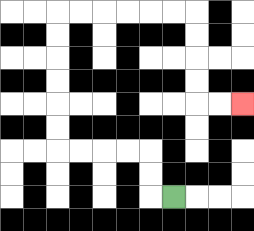{'start': '[7, 8]', 'end': '[10, 4]', 'path_directions': 'L,U,U,L,L,L,L,U,U,U,U,U,U,R,R,R,R,R,R,D,D,D,D,R,R', 'path_coordinates': '[[7, 8], [6, 8], [6, 7], [6, 6], [5, 6], [4, 6], [3, 6], [2, 6], [2, 5], [2, 4], [2, 3], [2, 2], [2, 1], [2, 0], [3, 0], [4, 0], [5, 0], [6, 0], [7, 0], [8, 0], [8, 1], [8, 2], [8, 3], [8, 4], [9, 4], [10, 4]]'}